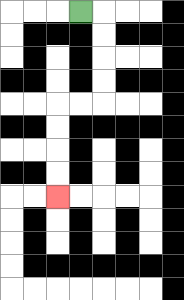{'start': '[3, 0]', 'end': '[2, 8]', 'path_directions': 'R,D,D,D,D,L,L,D,D,D,D', 'path_coordinates': '[[3, 0], [4, 0], [4, 1], [4, 2], [4, 3], [4, 4], [3, 4], [2, 4], [2, 5], [2, 6], [2, 7], [2, 8]]'}